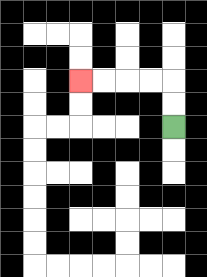{'start': '[7, 5]', 'end': '[3, 3]', 'path_directions': 'U,U,L,L,L,L', 'path_coordinates': '[[7, 5], [7, 4], [7, 3], [6, 3], [5, 3], [4, 3], [3, 3]]'}